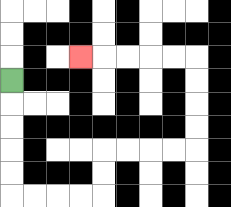{'start': '[0, 3]', 'end': '[3, 2]', 'path_directions': 'D,D,D,D,D,R,R,R,R,U,U,R,R,R,R,U,U,U,U,L,L,L,L,L', 'path_coordinates': '[[0, 3], [0, 4], [0, 5], [0, 6], [0, 7], [0, 8], [1, 8], [2, 8], [3, 8], [4, 8], [4, 7], [4, 6], [5, 6], [6, 6], [7, 6], [8, 6], [8, 5], [8, 4], [8, 3], [8, 2], [7, 2], [6, 2], [5, 2], [4, 2], [3, 2]]'}